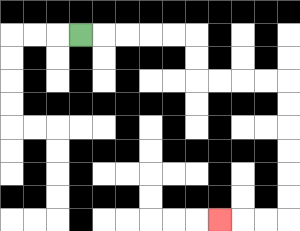{'start': '[3, 1]', 'end': '[9, 9]', 'path_directions': 'R,R,R,R,R,D,D,R,R,R,R,D,D,D,D,D,D,L,L,L', 'path_coordinates': '[[3, 1], [4, 1], [5, 1], [6, 1], [7, 1], [8, 1], [8, 2], [8, 3], [9, 3], [10, 3], [11, 3], [12, 3], [12, 4], [12, 5], [12, 6], [12, 7], [12, 8], [12, 9], [11, 9], [10, 9], [9, 9]]'}